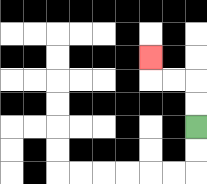{'start': '[8, 5]', 'end': '[6, 2]', 'path_directions': 'U,U,L,L,U', 'path_coordinates': '[[8, 5], [8, 4], [8, 3], [7, 3], [6, 3], [6, 2]]'}